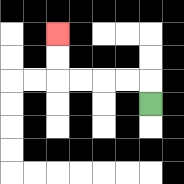{'start': '[6, 4]', 'end': '[2, 1]', 'path_directions': 'U,L,L,L,L,U,U', 'path_coordinates': '[[6, 4], [6, 3], [5, 3], [4, 3], [3, 3], [2, 3], [2, 2], [2, 1]]'}